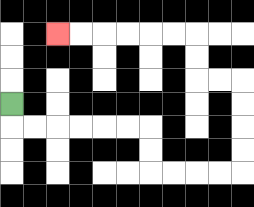{'start': '[0, 4]', 'end': '[2, 1]', 'path_directions': 'D,R,R,R,R,R,R,D,D,R,R,R,R,U,U,U,U,L,L,U,U,L,L,L,L,L,L', 'path_coordinates': '[[0, 4], [0, 5], [1, 5], [2, 5], [3, 5], [4, 5], [5, 5], [6, 5], [6, 6], [6, 7], [7, 7], [8, 7], [9, 7], [10, 7], [10, 6], [10, 5], [10, 4], [10, 3], [9, 3], [8, 3], [8, 2], [8, 1], [7, 1], [6, 1], [5, 1], [4, 1], [3, 1], [2, 1]]'}